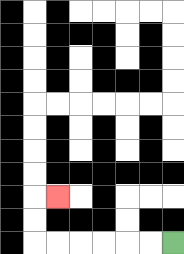{'start': '[7, 10]', 'end': '[2, 8]', 'path_directions': 'L,L,L,L,L,L,U,U,R', 'path_coordinates': '[[7, 10], [6, 10], [5, 10], [4, 10], [3, 10], [2, 10], [1, 10], [1, 9], [1, 8], [2, 8]]'}